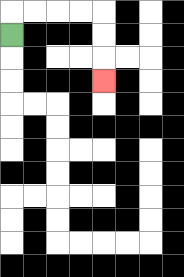{'start': '[0, 1]', 'end': '[4, 3]', 'path_directions': 'U,R,R,R,R,D,D,D', 'path_coordinates': '[[0, 1], [0, 0], [1, 0], [2, 0], [3, 0], [4, 0], [4, 1], [4, 2], [4, 3]]'}